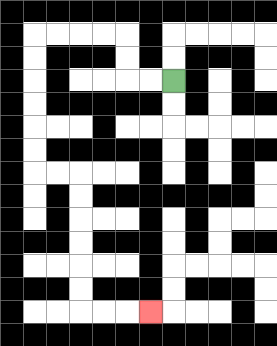{'start': '[7, 3]', 'end': '[6, 13]', 'path_directions': 'L,L,U,U,L,L,L,L,D,D,D,D,D,D,R,R,D,D,D,D,D,D,R,R,R', 'path_coordinates': '[[7, 3], [6, 3], [5, 3], [5, 2], [5, 1], [4, 1], [3, 1], [2, 1], [1, 1], [1, 2], [1, 3], [1, 4], [1, 5], [1, 6], [1, 7], [2, 7], [3, 7], [3, 8], [3, 9], [3, 10], [3, 11], [3, 12], [3, 13], [4, 13], [5, 13], [6, 13]]'}